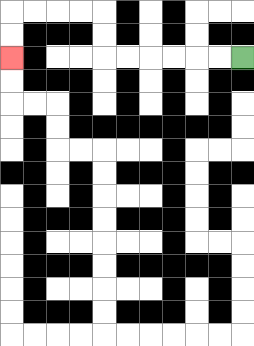{'start': '[10, 2]', 'end': '[0, 2]', 'path_directions': 'L,L,L,L,L,L,U,U,L,L,L,L,D,D', 'path_coordinates': '[[10, 2], [9, 2], [8, 2], [7, 2], [6, 2], [5, 2], [4, 2], [4, 1], [4, 0], [3, 0], [2, 0], [1, 0], [0, 0], [0, 1], [0, 2]]'}